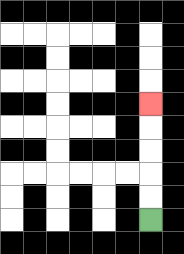{'start': '[6, 9]', 'end': '[6, 4]', 'path_directions': 'U,U,U,U,U', 'path_coordinates': '[[6, 9], [6, 8], [6, 7], [6, 6], [6, 5], [6, 4]]'}